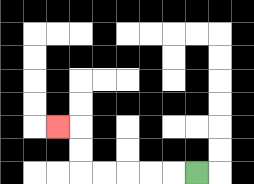{'start': '[8, 7]', 'end': '[2, 5]', 'path_directions': 'L,L,L,L,L,U,U,L', 'path_coordinates': '[[8, 7], [7, 7], [6, 7], [5, 7], [4, 7], [3, 7], [3, 6], [3, 5], [2, 5]]'}